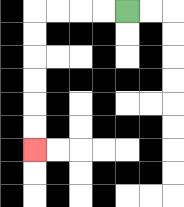{'start': '[5, 0]', 'end': '[1, 6]', 'path_directions': 'L,L,L,L,D,D,D,D,D,D', 'path_coordinates': '[[5, 0], [4, 0], [3, 0], [2, 0], [1, 0], [1, 1], [1, 2], [1, 3], [1, 4], [1, 5], [1, 6]]'}